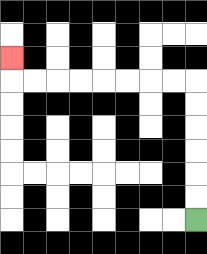{'start': '[8, 9]', 'end': '[0, 2]', 'path_directions': 'U,U,U,U,U,U,L,L,L,L,L,L,L,L,U', 'path_coordinates': '[[8, 9], [8, 8], [8, 7], [8, 6], [8, 5], [8, 4], [8, 3], [7, 3], [6, 3], [5, 3], [4, 3], [3, 3], [2, 3], [1, 3], [0, 3], [0, 2]]'}